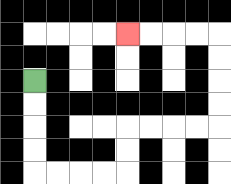{'start': '[1, 3]', 'end': '[5, 1]', 'path_directions': 'D,D,D,D,R,R,R,R,U,U,R,R,R,R,U,U,U,U,L,L,L,L', 'path_coordinates': '[[1, 3], [1, 4], [1, 5], [1, 6], [1, 7], [2, 7], [3, 7], [4, 7], [5, 7], [5, 6], [5, 5], [6, 5], [7, 5], [8, 5], [9, 5], [9, 4], [9, 3], [9, 2], [9, 1], [8, 1], [7, 1], [6, 1], [5, 1]]'}